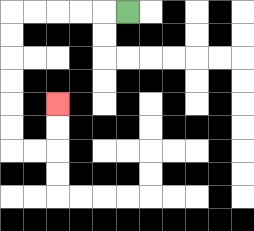{'start': '[5, 0]', 'end': '[2, 4]', 'path_directions': 'L,L,L,L,L,D,D,D,D,D,D,R,R,U,U', 'path_coordinates': '[[5, 0], [4, 0], [3, 0], [2, 0], [1, 0], [0, 0], [0, 1], [0, 2], [0, 3], [0, 4], [0, 5], [0, 6], [1, 6], [2, 6], [2, 5], [2, 4]]'}